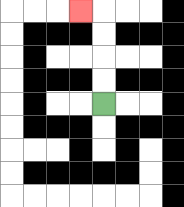{'start': '[4, 4]', 'end': '[3, 0]', 'path_directions': 'U,U,U,U,L', 'path_coordinates': '[[4, 4], [4, 3], [4, 2], [4, 1], [4, 0], [3, 0]]'}